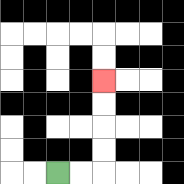{'start': '[2, 7]', 'end': '[4, 3]', 'path_directions': 'R,R,U,U,U,U', 'path_coordinates': '[[2, 7], [3, 7], [4, 7], [4, 6], [4, 5], [4, 4], [4, 3]]'}